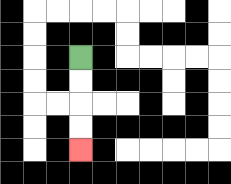{'start': '[3, 2]', 'end': '[3, 6]', 'path_directions': 'D,D,D,D', 'path_coordinates': '[[3, 2], [3, 3], [3, 4], [3, 5], [3, 6]]'}